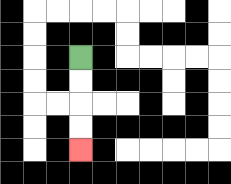{'start': '[3, 2]', 'end': '[3, 6]', 'path_directions': 'D,D,D,D', 'path_coordinates': '[[3, 2], [3, 3], [3, 4], [3, 5], [3, 6]]'}